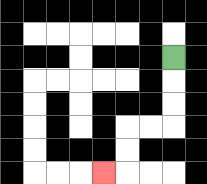{'start': '[7, 2]', 'end': '[4, 7]', 'path_directions': 'D,D,D,L,L,D,D,L', 'path_coordinates': '[[7, 2], [7, 3], [7, 4], [7, 5], [6, 5], [5, 5], [5, 6], [5, 7], [4, 7]]'}